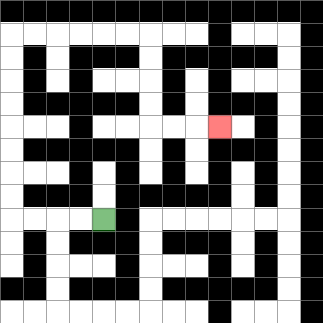{'start': '[4, 9]', 'end': '[9, 5]', 'path_directions': 'L,L,L,L,U,U,U,U,U,U,U,U,R,R,R,R,R,R,D,D,D,D,R,R,R', 'path_coordinates': '[[4, 9], [3, 9], [2, 9], [1, 9], [0, 9], [0, 8], [0, 7], [0, 6], [0, 5], [0, 4], [0, 3], [0, 2], [0, 1], [1, 1], [2, 1], [3, 1], [4, 1], [5, 1], [6, 1], [6, 2], [6, 3], [6, 4], [6, 5], [7, 5], [8, 5], [9, 5]]'}